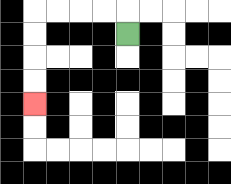{'start': '[5, 1]', 'end': '[1, 4]', 'path_directions': 'U,L,L,L,L,D,D,D,D', 'path_coordinates': '[[5, 1], [5, 0], [4, 0], [3, 0], [2, 0], [1, 0], [1, 1], [1, 2], [1, 3], [1, 4]]'}